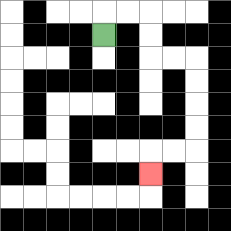{'start': '[4, 1]', 'end': '[6, 7]', 'path_directions': 'U,R,R,D,D,R,R,D,D,D,D,L,L,D', 'path_coordinates': '[[4, 1], [4, 0], [5, 0], [6, 0], [6, 1], [6, 2], [7, 2], [8, 2], [8, 3], [8, 4], [8, 5], [8, 6], [7, 6], [6, 6], [6, 7]]'}